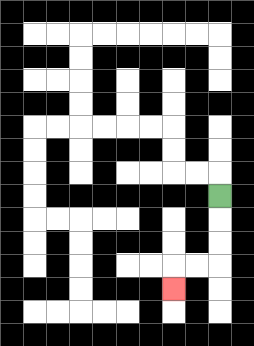{'start': '[9, 8]', 'end': '[7, 12]', 'path_directions': 'D,D,D,L,L,D', 'path_coordinates': '[[9, 8], [9, 9], [9, 10], [9, 11], [8, 11], [7, 11], [7, 12]]'}